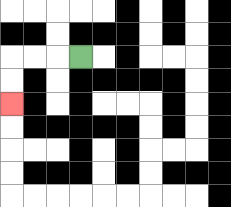{'start': '[3, 2]', 'end': '[0, 4]', 'path_directions': 'L,L,L,D,D', 'path_coordinates': '[[3, 2], [2, 2], [1, 2], [0, 2], [0, 3], [0, 4]]'}